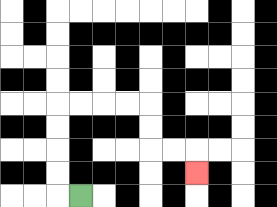{'start': '[3, 8]', 'end': '[8, 7]', 'path_directions': 'L,U,U,U,U,R,R,R,R,D,D,R,R,D', 'path_coordinates': '[[3, 8], [2, 8], [2, 7], [2, 6], [2, 5], [2, 4], [3, 4], [4, 4], [5, 4], [6, 4], [6, 5], [6, 6], [7, 6], [8, 6], [8, 7]]'}